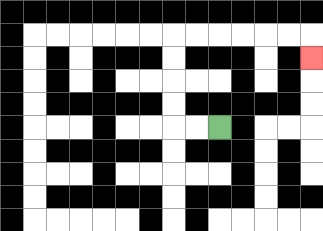{'start': '[9, 5]', 'end': '[13, 2]', 'path_directions': 'L,L,U,U,U,U,R,R,R,R,R,R,D', 'path_coordinates': '[[9, 5], [8, 5], [7, 5], [7, 4], [7, 3], [7, 2], [7, 1], [8, 1], [9, 1], [10, 1], [11, 1], [12, 1], [13, 1], [13, 2]]'}